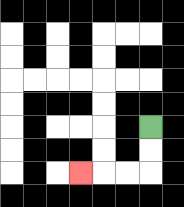{'start': '[6, 5]', 'end': '[3, 7]', 'path_directions': 'D,D,L,L,L', 'path_coordinates': '[[6, 5], [6, 6], [6, 7], [5, 7], [4, 7], [3, 7]]'}